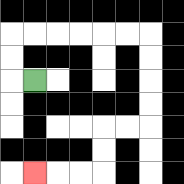{'start': '[1, 3]', 'end': '[1, 7]', 'path_directions': 'L,U,U,R,R,R,R,R,R,D,D,D,D,L,L,D,D,L,L,L', 'path_coordinates': '[[1, 3], [0, 3], [0, 2], [0, 1], [1, 1], [2, 1], [3, 1], [4, 1], [5, 1], [6, 1], [6, 2], [6, 3], [6, 4], [6, 5], [5, 5], [4, 5], [4, 6], [4, 7], [3, 7], [2, 7], [1, 7]]'}